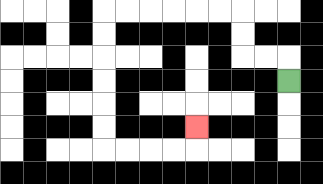{'start': '[12, 3]', 'end': '[8, 5]', 'path_directions': 'U,L,L,U,U,L,L,L,L,L,L,D,D,D,D,D,D,R,R,R,R,U', 'path_coordinates': '[[12, 3], [12, 2], [11, 2], [10, 2], [10, 1], [10, 0], [9, 0], [8, 0], [7, 0], [6, 0], [5, 0], [4, 0], [4, 1], [4, 2], [4, 3], [4, 4], [4, 5], [4, 6], [5, 6], [6, 6], [7, 6], [8, 6], [8, 5]]'}